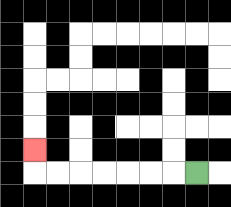{'start': '[8, 7]', 'end': '[1, 6]', 'path_directions': 'L,L,L,L,L,L,L,U', 'path_coordinates': '[[8, 7], [7, 7], [6, 7], [5, 7], [4, 7], [3, 7], [2, 7], [1, 7], [1, 6]]'}